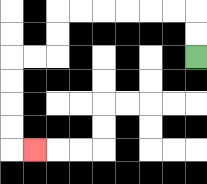{'start': '[8, 2]', 'end': '[1, 6]', 'path_directions': 'U,U,L,L,L,L,L,L,D,D,L,L,D,D,D,D,R', 'path_coordinates': '[[8, 2], [8, 1], [8, 0], [7, 0], [6, 0], [5, 0], [4, 0], [3, 0], [2, 0], [2, 1], [2, 2], [1, 2], [0, 2], [0, 3], [0, 4], [0, 5], [0, 6], [1, 6]]'}